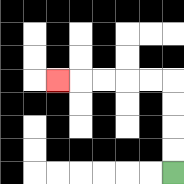{'start': '[7, 7]', 'end': '[2, 3]', 'path_directions': 'U,U,U,U,L,L,L,L,L', 'path_coordinates': '[[7, 7], [7, 6], [7, 5], [7, 4], [7, 3], [6, 3], [5, 3], [4, 3], [3, 3], [2, 3]]'}